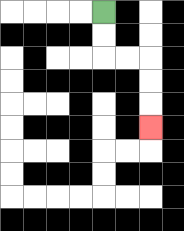{'start': '[4, 0]', 'end': '[6, 5]', 'path_directions': 'D,D,R,R,D,D,D', 'path_coordinates': '[[4, 0], [4, 1], [4, 2], [5, 2], [6, 2], [6, 3], [6, 4], [6, 5]]'}